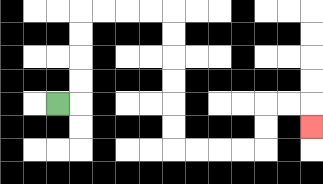{'start': '[2, 4]', 'end': '[13, 5]', 'path_directions': 'R,U,U,U,U,R,R,R,R,D,D,D,D,D,D,R,R,R,R,U,U,R,R,D', 'path_coordinates': '[[2, 4], [3, 4], [3, 3], [3, 2], [3, 1], [3, 0], [4, 0], [5, 0], [6, 0], [7, 0], [7, 1], [7, 2], [7, 3], [7, 4], [7, 5], [7, 6], [8, 6], [9, 6], [10, 6], [11, 6], [11, 5], [11, 4], [12, 4], [13, 4], [13, 5]]'}